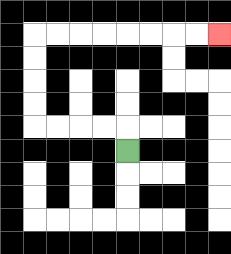{'start': '[5, 6]', 'end': '[9, 1]', 'path_directions': 'U,L,L,L,L,U,U,U,U,R,R,R,R,R,R,R,R', 'path_coordinates': '[[5, 6], [5, 5], [4, 5], [3, 5], [2, 5], [1, 5], [1, 4], [1, 3], [1, 2], [1, 1], [2, 1], [3, 1], [4, 1], [5, 1], [6, 1], [7, 1], [8, 1], [9, 1]]'}